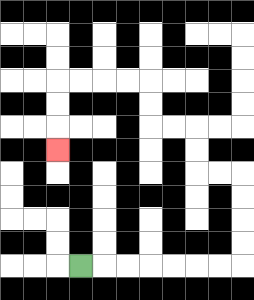{'start': '[3, 11]', 'end': '[2, 6]', 'path_directions': 'R,R,R,R,R,R,R,U,U,U,U,L,L,U,U,L,L,U,U,L,L,L,L,D,D,D', 'path_coordinates': '[[3, 11], [4, 11], [5, 11], [6, 11], [7, 11], [8, 11], [9, 11], [10, 11], [10, 10], [10, 9], [10, 8], [10, 7], [9, 7], [8, 7], [8, 6], [8, 5], [7, 5], [6, 5], [6, 4], [6, 3], [5, 3], [4, 3], [3, 3], [2, 3], [2, 4], [2, 5], [2, 6]]'}